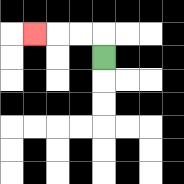{'start': '[4, 2]', 'end': '[1, 1]', 'path_directions': 'U,L,L,L', 'path_coordinates': '[[4, 2], [4, 1], [3, 1], [2, 1], [1, 1]]'}